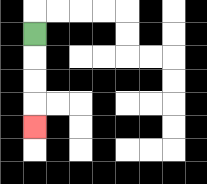{'start': '[1, 1]', 'end': '[1, 5]', 'path_directions': 'D,D,D,D', 'path_coordinates': '[[1, 1], [1, 2], [1, 3], [1, 4], [1, 5]]'}